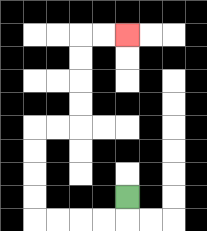{'start': '[5, 8]', 'end': '[5, 1]', 'path_directions': 'D,L,L,L,L,U,U,U,U,R,R,U,U,U,U,R,R', 'path_coordinates': '[[5, 8], [5, 9], [4, 9], [3, 9], [2, 9], [1, 9], [1, 8], [1, 7], [1, 6], [1, 5], [2, 5], [3, 5], [3, 4], [3, 3], [3, 2], [3, 1], [4, 1], [5, 1]]'}